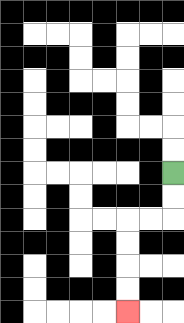{'start': '[7, 7]', 'end': '[5, 13]', 'path_directions': 'D,D,L,L,D,D,D,D', 'path_coordinates': '[[7, 7], [7, 8], [7, 9], [6, 9], [5, 9], [5, 10], [5, 11], [5, 12], [5, 13]]'}